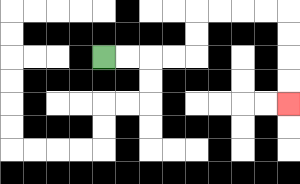{'start': '[4, 2]', 'end': '[12, 4]', 'path_directions': 'R,R,R,R,U,U,R,R,R,R,D,D,D,D', 'path_coordinates': '[[4, 2], [5, 2], [6, 2], [7, 2], [8, 2], [8, 1], [8, 0], [9, 0], [10, 0], [11, 0], [12, 0], [12, 1], [12, 2], [12, 3], [12, 4]]'}